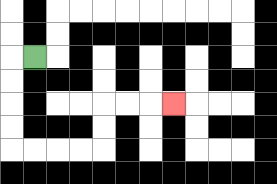{'start': '[1, 2]', 'end': '[7, 4]', 'path_directions': 'L,D,D,D,D,R,R,R,R,U,U,R,R,R', 'path_coordinates': '[[1, 2], [0, 2], [0, 3], [0, 4], [0, 5], [0, 6], [1, 6], [2, 6], [3, 6], [4, 6], [4, 5], [4, 4], [5, 4], [6, 4], [7, 4]]'}